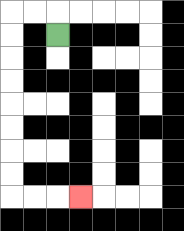{'start': '[2, 1]', 'end': '[3, 8]', 'path_directions': 'U,L,L,D,D,D,D,D,D,D,D,R,R,R', 'path_coordinates': '[[2, 1], [2, 0], [1, 0], [0, 0], [0, 1], [0, 2], [0, 3], [0, 4], [0, 5], [0, 6], [0, 7], [0, 8], [1, 8], [2, 8], [3, 8]]'}